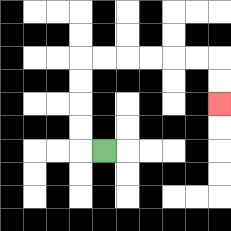{'start': '[4, 6]', 'end': '[9, 4]', 'path_directions': 'L,U,U,U,U,R,R,R,R,R,R,D,D', 'path_coordinates': '[[4, 6], [3, 6], [3, 5], [3, 4], [3, 3], [3, 2], [4, 2], [5, 2], [6, 2], [7, 2], [8, 2], [9, 2], [9, 3], [9, 4]]'}